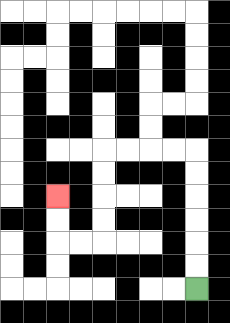{'start': '[8, 12]', 'end': '[2, 8]', 'path_directions': 'U,U,U,U,U,U,L,L,L,L,D,D,D,D,L,L,U,U', 'path_coordinates': '[[8, 12], [8, 11], [8, 10], [8, 9], [8, 8], [8, 7], [8, 6], [7, 6], [6, 6], [5, 6], [4, 6], [4, 7], [4, 8], [4, 9], [4, 10], [3, 10], [2, 10], [2, 9], [2, 8]]'}